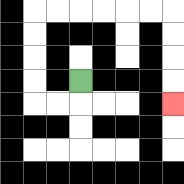{'start': '[3, 3]', 'end': '[7, 4]', 'path_directions': 'D,L,L,U,U,U,U,R,R,R,R,R,R,D,D,D,D', 'path_coordinates': '[[3, 3], [3, 4], [2, 4], [1, 4], [1, 3], [1, 2], [1, 1], [1, 0], [2, 0], [3, 0], [4, 0], [5, 0], [6, 0], [7, 0], [7, 1], [7, 2], [7, 3], [7, 4]]'}